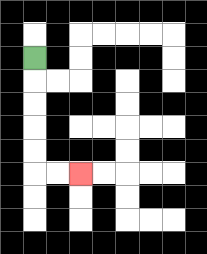{'start': '[1, 2]', 'end': '[3, 7]', 'path_directions': 'D,D,D,D,D,R,R', 'path_coordinates': '[[1, 2], [1, 3], [1, 4], [1, 5], [1, 6], [1, 7], [2, 7], [3, 7]]'}